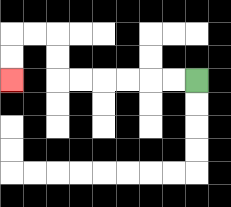{'start': '[8, 3]', 'end': '[0, 3]', 'path_directions': 'L,L,L,L,L,L,U,U,L,L,D,D', 'path_coordinates': '[[8, 3], [7, 3], [6, 3], [5, 3], [4, 3], [3, 3], [2, 3], [2, 2], [2, 1], [1, 1], [0, 1], [0, 2], [0, 3]]'}